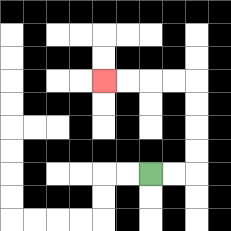{'start': '[6, 7]', 'end': '[4, 3]', 'path_directions': 'R,R,U,U,U,U,L,L,L,L', 'path_coordinates': '[[6, 7], [7, 7], [8, 7], [8, 6], [8, 5], [8, 4], [8, 3], [7, 3], [6, 3], [5, 3], [4, 3]]'}